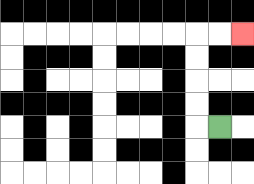{'start': '[9, 5]', 'end': '[10, 1]', 'path_directions': 'L,U,U,U,U,R,R', 'path_coordinates': '[[9, 5], [8, 5], [8, 4], [8, 3], [8, 2], [8, 1], [9, 1], [10, 1]]'}